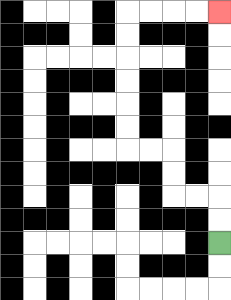{'start': '[9, 10]', 'end': '[9, 0]', 'path_directions': 'U,U,L,L,U,U,L,L,U,U,U,U,U,U,R,R,R,R', 'path_coordinates': '[[9, 10], [9, 9], [9, 8], [8, 8], [7, 8], [7, 7], [7, 6], [6, 6], [5, 6], [5, 5], [5, 4], [5, 3], [5, 2], [5, 1], [5, 0], [6, 0], [7, 0], [8, 0], [9, 0]]'}